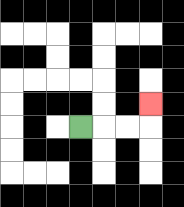{'start': '[3, 5]', 'end': '[6, 4]', 'path_directions': 'R,R,R,U', 'path_coordinates': '[[3, 5], [4, 5], [5, 5], [6, 5], [6, 4]]'}